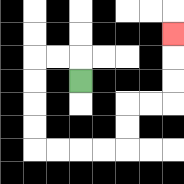{'start': '[3, 3]', 'end': '[7, 1]', 'path_directions': 'U,L,L,D,D,D,D,R,R,R,R,U,U,R,R,U,U,U', 'path_coordinates': '[[3, 3], [3, 2], [2, 2], [1, 2], [1, 3], [1, 4], [1, 5], [1, 6], [2, 6], [3, 6], [4, 6], [5, 6], [5, 5], [5, 4], [6, 4], [7, 4], [7, 3], [7, 2], [7, 1]]'}